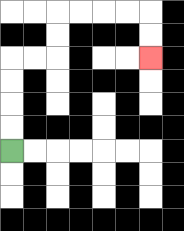{'start': '[0, 6]', 'end': '[6, 2]', 'path_directions': 'U,U,U,U,R,R,U,U,R,R,R,R,D,D', 'path_coordinates': '[[0, 6], [0, 5], [0, 4], [0, 3], [0, 2], [1, 2], [2, 2], [2, 1], [2, 0], [3, 0], [4, 0], [5, 0], [6, 0], [6, 1], [6, 2]]'}